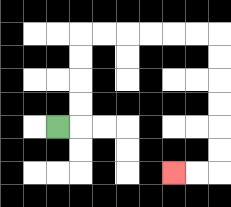{'start': '[2, 5]', 'end': '[7, 7]', 'path_directions': 'R,U,U,U,U,R,R,R,R,R,R,D,D,D,D,D,D,L,L', 'path_coordinates': '[[2, 5], [3, 5], [3, 4], [3, 3], [3, 2], [3, 1], [4, 1], [5, 1], [6, 1], [7, 1], [8, 1], [9, 1], [9, 2], [9, 3], [9, 4], [9, 5], [9, 6], [9, 7], [8, 7], [7, 7]]'}